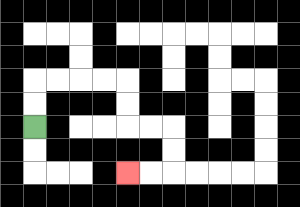{'start': '[1, 5]', 'end': '[5, 7]', 'path_directions': 'U,U,R,R,R,R,D,D,R,R,D,D,L,L', 'path_coordinates': '[[1, 5], [1, 4], [1, 3], [2, 3], [3, 3], [4, 3], [5, 3], [5, 4], [5, 5], [6, 5], [7, 5], [7, 6], [7, 7], [6, 7], [5, 7]]'}